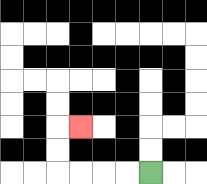{'start': '[6, 7]', 'end': '[3, 5]', 'path_directions': 'L,L,L,L,U,U,R', 'path_coordinates': '[[6, 7], [5, 7], [4, 7], [3, 7], [2, 7], [2, 6], [2, 5], [3, 5]]'}